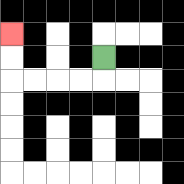{'start': '[4, 2]', 'end': '[0, 1]', 'path_directions': 'D,L,L,L,L,U,U', 'path_coordinates': '[[4, 2], [4, 3], [3, 3], [2, 3], [1, 3], [0, 3], [0, 2], [0, 1]]'}